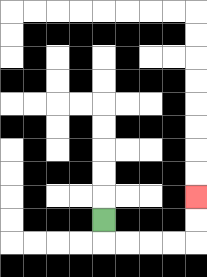{'start': '[4, 9]', 'end': '[8, 8]', 'path_directions': 'D,R,R,R,R,U,U', 'path_coordinates': '[[4, 9], [4, 10], [5, 10], [6, 10], [7, 10], [8, 10], [8, 9], [8, 8]]'}